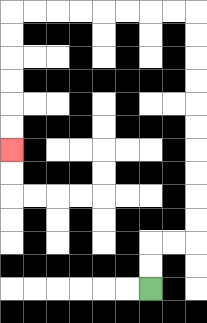{'start': '[6, 12]', 'end': '[0, 6]', 'path_directions': 'U,U,R,R,U,U,U,U,U,U,U,U,U,U,L,L,L,L,L,L,L,L,D,D,D,D,D,D', 'path_coordinates': '[[6, 12], [6, 11], [6, 10], [7, 10], [8, 10], [8, 9], [8, 8], [8, 7], [8, 6], [8, 5], [8, 4], [8, 3], [8, 2], [8, 1], [8, 0], [7, 0], [6, 0], [5, 0], [4, 0], [3, 0], [2, 0], [1, 0], [0, 0], [0, 1], [0, 2], [0, 3], [0, 4], [0, 5], [0, 6]]'}